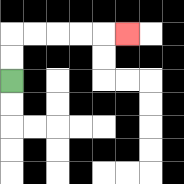{'start': '[0, 3]', 'end': '[5, 1]', 'path_directions': 'U,U,R,R,R,R,R', 'path_coordinates': '[[0, 3], [0, 2], [0, 1], [1, 1], [2, 1], [3, 1], [4, 1], [5, 1]]'}